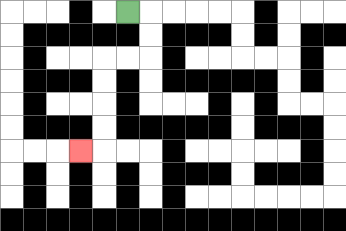{'start': '[5, 0]', 'end': '[3, 6]', 'path_directions': 'R,D,D,L,L,D,D,D,D,L', 'path_coordinates': '[[5, 0], [6, 0], [6, 1], [6, 2], [5, 2], [4, 2], [4, 3], [4, 4], [4, 5], [4, 6], [3, 6]]'}